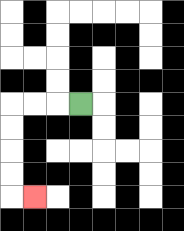{'start': '[3, 4]', 'end': '[1, 8]', 'path_directions': 'L,L,L,D,D,D,D,R', 'path_coordinates': '[[3, 4], [2, 4], [1, 4], [0, 4], [0, 5], [0, 6], [0, 7], [0, 8], [1, 8]]'}